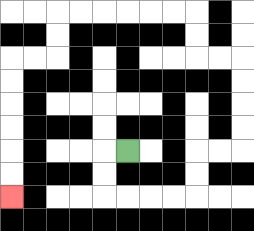{'start': '[5, 6]', 'end': '[0, 8]', 'path_directions': 'L,D,D,R,R,R,R,U,U,R,R,U,U,U,U,L,L,U,U,L,L,L,L,L,L,D,D,L,L,D,D,D,D,D,D', 'path_coordinates': '[[5, 6], [4, 6], [4, 7], [4, 8], [5, 8], [6, 8], [7, 8], [8, 8], [8, 7], [8, 6], [9, 6], [10, 6], [10, 5], [10, 4], [10, 3], [10, 2], [9, 2], [8, 2], [8, 1], [8, 0], [7, 0], [6, 0], [5, 0], [4, 0], [3, 0], [2, 0], [2, 1], [2, 2], [1, 2], [0, 2], [0, 3], [0, 4], [0, 5], [0, 6], [0, 7], [0, 8]]'}